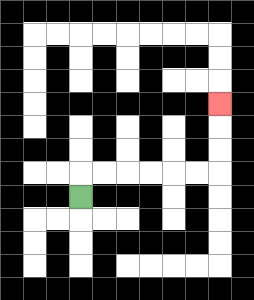{'start': '[3, 8]', 'end': '[9, 4]', 'path_directions': 'U,R,R,R,R,R,R,U,U,U', 'path_coordinates': '[[3, 8], [3, 7], [4, 7], [5, 7], [6, 7], [7, 7], [8, 7], [9, 7], [9, 6], [9, 5], [9, 4]]'}